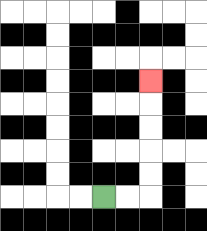{'start': '[4, 8]', 'end': '[6, 3]', 'path_directions': 'R,R,U,U,U,U,U', 'path_coordinates': '[[4, 8], [5, 8], [6, 8], [6, 7], [6, 6], [6, 5], [6, 4], [6, 3]]'}